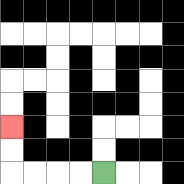{'start': '[4, 7]', 'end': '[0, 5]', 'path_directions': 'L,L,L,L,U,U', 'path_coordinates': '[[4, 7], [3, 7], [2, 7], [1, 7], [0, 7], [0, 6], [0, 5]]'}